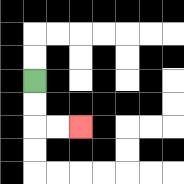{'start': '[1, 3]', 'end': '[3, 5]', 'path_directions': 'D,D,R,R', 'path_coordinates': '[[1, 3], [1, 4], [1, 5], [2, 5], [3, 5]]'}